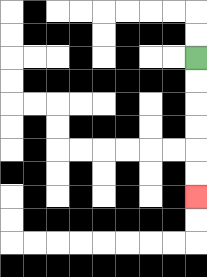{'start': '[8, 2]', 'end': '[8, 8]', 'path_directions': 'D,D,D,D,D,D', 'path_coordinates': '[[8, 2], [8, 3], [8, 4], [8, 5], [8, 6], [8, 7], [8, 8]]'}